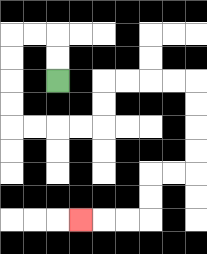{'start': '[2, 3]', 'end': '[3, 9]', 'path_directions': 'U,U,L,L,D,D,D,D,R,R,R,R,U,U,R,R,R,R,D,D,D,D,L,L,D,D,L,L,L', 'path_coordinates': '[[2, 3], [2, 2], [2, 1], [1, 1], [0, 1], [0, 2], [0, 3], [0, 4], [0, 5], [1, 5], [2, 5], [3, 5], [4, 5], [4, 4], [4, 3], [5, 3], [6, 3], [7, 3], [8, 3], [8, 4], [8, 5], [8, 6], [8, 7], [7, 7], [6, 7], [6, 8], [6, 9], [5, 9], [4, 9], [3, 9]]'}